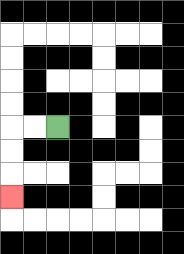{'start': '[2, 5]', 'end': '[0, 8]', 'path_directions': 'L,L,D,D,D', 'path_coordinates': '[[2, 5], [1, 5], [0, 5], [0, 6], [0, 7], [0, 8]]'}